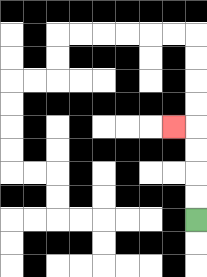{'start': '[8, 9]', 'end': '[7, 5]', 'path_directions': 'U,U,U,U,L', 'path_coordinates': '[[8, 9], [8, 8], [8, 7], [8, 6], [8, 5], [7, 5]]'}